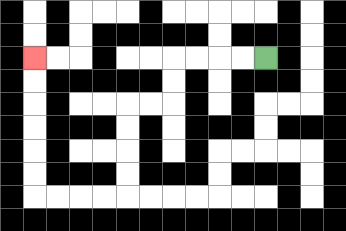{'start': '[11, 2]', 'end': '[1, 2]', 'path_directions': 'L,L,L,L,D,D,L,L,D,D,D,D,L,L,L,L,U,U,U,U,U,U', 'path_coordinates': '[[11, 2], [10, 2], [9, 2], [8, 2], [7, 2], [7, 3], [7, 4], [6, 4], [5, 4], [5, 5], [5, 6], [5, 7], [5, 8], [4, 8], [3, 8], [2, 8], [1, 8], [1, 7], [1, 6], [1, 5], [1, 4], [1, 3], [1, 2]]'}